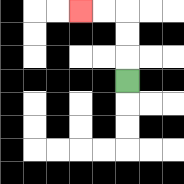{'start': '[5, 3]', 'end': '[3, 0]', 'path_directions': 'U,U,U,L,L', 'path_coordinates': '[[5, 3], [5, 2], [5, 1], [5, 0], [4, 0], [3, 0]]'}